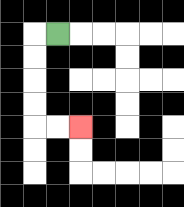{'start': '[2, 1]', 'end': '[3, 5]', 'path_directions': 'L,D,D,D,D,R,R', 'path_coordinates': '[[2, 1], [1, 1], [1, 2], [1, 3], [1, 4], [1, 5], [2, 5], [3, 5]]'}